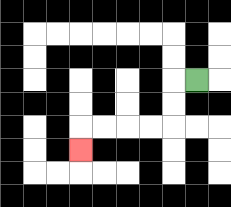{'start': '[8, 3]', 'end': '[3, 6]', 'path_directions': 'L,D,D,L,L,L,L,D', 'path_coordinates': '[[8, 3], [7, 3], [7, 4], [7, 5], [6, 5], [5, 5], [4, 5], [3, 5], [3, 6]]'}